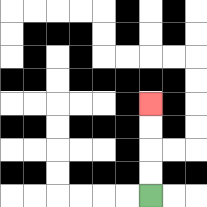{'start': '[6, 8]', 'end': '[6, 4]', 'path_directions': 'U,U,U,U', 'path_coordinates': '[[6, 8], [6, 7], [6, 6], [6, 5], [6, 4]]'}